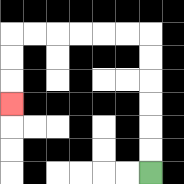{'start': '[6, 7]', 'end': '[0, 4]', 'path_directions': 'U,U,U,U,U,U,L,L,L,L,L,L,D,D,D', 'path_coordinates': '[[6, 7], [6, 6], [6, 5], [6, 4], [6, 3], [6, 2], [6, 1], [5, 1], [4, 1], [3, 1], [2, 1], [1, 1], [0, 1], [0, 2], [0, 3], [0, 4]]'}